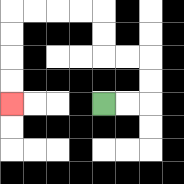{'start': '[4, 4]', 'end': '[0, 4]', 'path_directions': 'R,R,U,U,L,L,U,U,L,L,L,L,D,D,D,D', 'path_coordinates': '[[4, 4], [5, 4], [6, 4], [6, 3], [6, 2], [5, 2], [4, 2], [4, 1], [4, 0], [3, 0], [2, 0], [1, 0], [0, 0], [0, 1], [0, 2], [0, 3], [0, 4]]'}